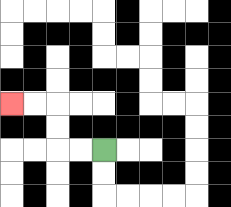{'start': '[4, 6]', 'end': '[0, 4]', 'path_directions': 'L,L,U,U,L,L', 'path_coordinates': '[[4, 6], [3, 6], [2, 6], [2, 5], [2, 4], [1, 4], [0, 4]]'}